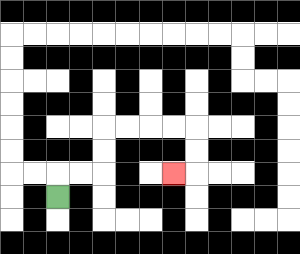{'start': '[2, 8]', 'end': '[7, 7]', 'path_directions': 'U,R,R,U,U,R,R,R,R,D,D,L', 'path_coordinates': '[[2, 8], [2, 7], [3, 7], [4, 7], [4, 6], [4, 5], [5, 5], [6, 5], [7, 5], [8, 5], [8, 6], [8, 7], [7, 7]]'}